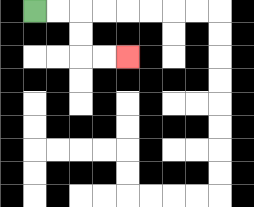{'start': '[1, 0]', 'end': '[5, 2]', 'path_directions': 'R,R,D,D,R,R', 'path_coordinates': '[[1, 0], [2, 0], [3, 0], [3, 1], [3, 2], [4, 2], [5, 2]]'}